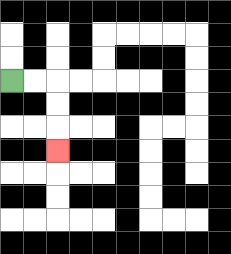{'start': '[0, 3]', 'end': '[2, 6]', 'path_directions': 'R,R,D,D,D', 'path_coordinates': '[[0, 3], [1, 3], [2, 3], [2, 4], [2, 5], [2, 6]]'}